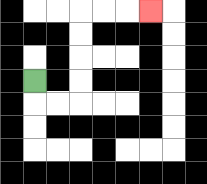{'start': '[1, 3]', 'end': '[6, 0]', 'path_directions': 'D,R,R,U,U,U,U,R,R,R', 'path_coordinates': '[[1, 3], [1, 4], [2, 4], [3, 4], [3, 3], [3, 2], [3, 1], [3, 0], [4, 0], [5, 0], [6, 0]]'}